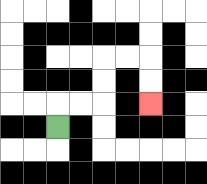{'start': '[2, 5]', 'end': '[6, 4]', 'path_directions': 'U,R,R,U,U,R,R,D,D', 'path_coordinates': '[[2, 5], [2, 4], [3, 4], [4, 4], [4, 3], [4, 2], [5, 2], [6, 2], [6, 3], [6, 4]]'}